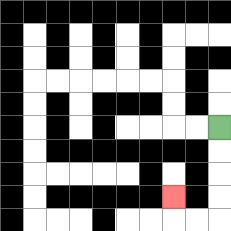{'start': '[9, 5]', 'end': '[7, 8]', 'path_directions': 'D,D,D,D,L,L,U', 'path_coordinates': '[[9, 5], [9, 6], [9, 7], [9, 8], [9, 9], [8, 9], [7, 9], [7, 8]]'}